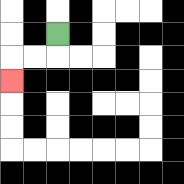{'start': '[2, 1]', 'end': '[0, 3]', 'path_directions': 'D,L,L,D', 'path_coordinates': '[[2, 1], [2, 2], [1, 2], [0, 2], [0, 3]]'}